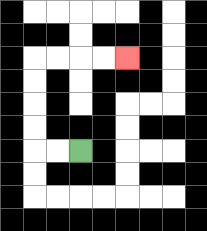{'start': '[3, 6]', 'end': '[5, 2]', 'path_directions': 'L,L,U,U,U,U,R,R,R,R', 'path_coordinates': '[[3, 6], [2, 6], [1, 6], [1, 5], [1, 4], [1, 3], [1, 2], [2, 2], [3, 2], [4, 2], [5, 2]]'}